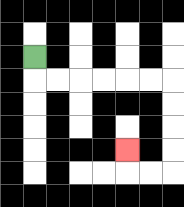{'start': '[1, 2]', 'end': '[5, 6]', 'path_directions': 'D,R,R,R,R,R,R,D,D,D,D,L,L,U', 'path_coordinates': '[[1, 2], [1, 3], [2, 3], [3, 3], [4, 3], [5, 3], [6, 3], [7, 3], [7, 4], [7, 5], [7, 6], [7, 7], [6, 7], [5, 7], [5, 6]]'}